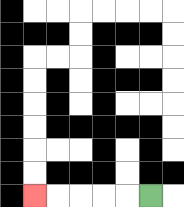{'start': '[6, 8]', 'end': '[1, 8]', 'path_directions': 'L,L,L,L,L', 'path_coordinates': '[[6, 8], [5, 8], [4, 8], [3, 8], [2, 8], [1, 8]]'}